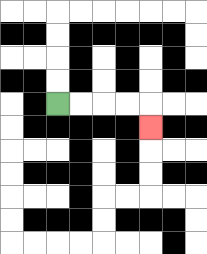{'start': '[2, 4]', 'end': '[6, 5]', 'path_directions': 'R,R,R,R,D', 'path_coordinates': '[[2, 4], [3, 4], [4, 4], [5, 4], [6, 4], [6, 5]]'}